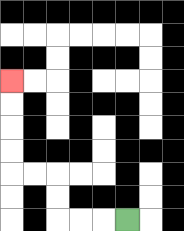{'start': '[5, 9]', 'end': '[0, 3]', 'path_directions': 'L,L,L,U,U,L,L,U,U,U,U', 'path_coordinates': '[[5, 9], [4, 9], [3, 9], [2, 9], [2, 8], [2, 7], [1, 7], [0, 7], [0, 6], [0, 5], [0, 4], [0, 3]]'}